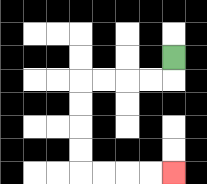{'start': '[7, 2]', 'end': '[7, 7]', 'path_directions': 'D,L,L,L,L,D,D,D,D,R,R,R,R', 'path_coordinates': '[[7, 2], [7, 3], [6, 3], [5, 3], [4, 3], [3, 3], [3, 4], [3, 5], [3, 6], [3, 7], [4, 7], [5, 7], [6, 7], [7, 7]]'}